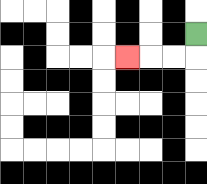{'start': '[8, 1]', 'end': '[5, 2]', 'path_directions': 'D,L,L,L', 'path_coordinates': '[[8, 1], [8, 2], [7, 2], [6, 2], [5, 2]]'}